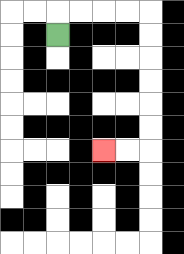{'start': '[2, 1]', 'end': '[4, 6]', 'path_directions': 'U,R,R,R,R,D,D,D,D,D,D,L,L', 'path_coordinates': '[[2, 1], [2, 0], [3, 0], [4, 0], [5, 0], [6, 0], [6, 1], [6, 2], [6, 3], [6, 4], [6, 5], [6, 6], [5, 6], [4, 6]]'}